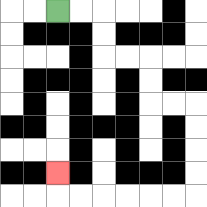{'start': '[2, 0]', 'end': '[2, 7]', 'path_directions': 'R,R,D,D,R,R,D,D,R,R,D,D,D,D,L,L,L,L,L,L,U', 'path_coordinates': '[[2, 0], [3, 0], [4, 0], [4, 1], [4, 2], [5, 2], [6, 2], [6, 3], [6, 4], [7, 4], [8, 4], [8, 5], [8, 6], [8, 7], [8, 8], [7, 8], [6, 8], [5, 8], [4, 8], [3, 8], [2, 8], [2, 7]]'}